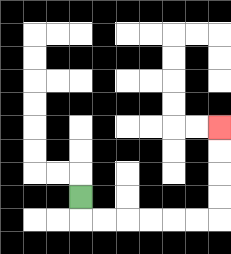{'start': '[3, 8]', 'end': '[9, 5]', 'path_directions': 'D,R,R,R,R,R,R,U,U,U,U', 'path_coordinates': '[[3, 8], [3, 9], [4, 9], [5, 9], [6, 9], [7, 9], [8, 9], [9, 9], [9, 8], [9, 7], [9, 6], [9, 5]]'}